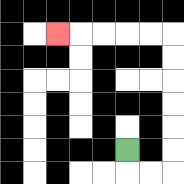{'start': '[5, 6]', 'end': '[2, 1]', 'path_directions': 'D,R,R,U,U,U,U,U,U,L,L,L,L,L', 'path_coordinates': '[[5, 6], [5, 7], [6, 7], [7, 7], [7, 6], [7, 5], [7, 4], [7, 3], [7, 2], [7, 1], [6, 1], [5, 1], [4, 1], [3, 1], [2, 1]]'}